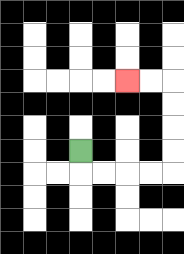{'start': '[3, 6]', 'end': '[5, 3]', 'path_directions': 'D,R,R,R,R,U,U,U,U,L,L', 'path_coordinates': '[[3, 6], [3, 7], [4, 7], [5, 7], [6, 7], [7, 7], [7, 6], [7, 5], [7, 4], [7, 3], [6, 3], [5, 3]]'}